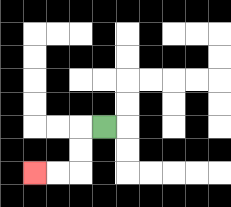{'start': '[4, 5]', 'end': '[1, 7]', 'path_directions': 'L,D,D,L,L', 'path_coordinates': '[[4, 5], [3, 5], [3, 6], [3, 7], [2, 7], [1, 7]]'}